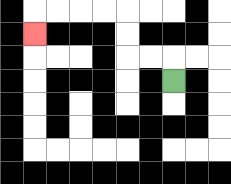{'start': '[7, 3]', 'end': '[1, 1]', 'path_directions': 'U,L,L,U,U,L,L,L,L,D', 'path_coordinates': '[[7, 3], [7, 2], [6, 2], [5, 2], [5, 1], [5, 0], [4, 0], [3, 0], [2, 0], [1, 0], [1, 1]]'}